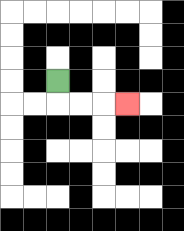{'start': '[2, 3]', 'end': '[5, 4]', 'path_directions': 'D,R,R,R', 'path_coordinates': '[[2, 3], [2, 4], [3, 4], [4, 4], [5, 4]]'}